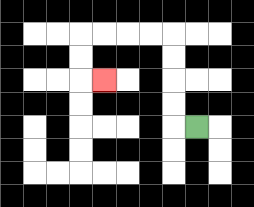{'start': '[8, 5]', 'end': '[4, 3]', 'path_directions': 'L,U,U,U,U,L,L,L,L,D,D,R', 'path_coordinates': '[[8, 5], [7, 5], [7, 4], [7, 3], [7, 2], [7, 1], [6, 1], [5, 1], [4, 1], [3, 1], [3, 2], [3, 3], [4, 3]]'}